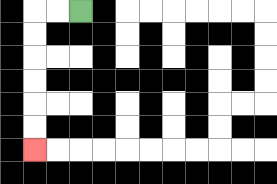{'start': '[3, 0]', 'end': '[1, 6]', 'path_directions': 'L,L,D,D,D,D,D,D', 'path_coordinates': '[[3, 0], [2, 0], [1, 0], [1, 1], [1, 2], [1, 3], [1, 4], [1, 5], [1, 6]]'}